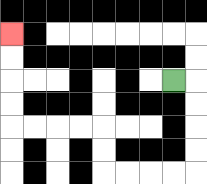{'start': '[7, 3]', 'end': '[0, 1]', 'path_directions': 'R,D,D,D,D,L,L,L,L,U,U,L,L,L,L,U,U,U,U', 'path_coordinates': '[[7, 3], [8, 3], [8, 4], [8, 5], [8, 6], [8, 7], [7, 7], [6, 7], [5, 7], [4, 7], [4, 6], [4, 5], [3, 5], [2, 5], [1, 5], [0, 5], [0, 4], [0, 3], [0, 2], [0, 1]]'}